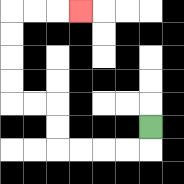{'start': '[6, 5]', 'end': '[3, 0]', 'path_directions': 'D,L,L,L,L,U,U,L,L,U,U,U,U,R,R,R', 'path_coordinates': '[[6, 5], [6, 6], [5, 6], [4, 6], [3, 6], [2, 6], [2, 5], [2, 4], [1, 4], [0, 4], [0, 3], [0, 2], [0, 1], [0, 0], [1, 0], [2, 0], [3, 0]]'}